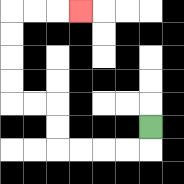{'start': '[6, 5]', 'end': '[3, 0]', 'path_directions': 'D,L,L,L,L,U,U,L,L,U,U,U,U,R,R,R', 'path_coordinates': '[[6, 5], [6, 6], [5, 6], [4, 6], [3, 6], [2, 6], [2, 5], [2, 4], [1, 4], [0, 4], [0, 3], [0, 2], [0, 1], [0, 0], [1, 0], [2, 0], [3, 0]]'}